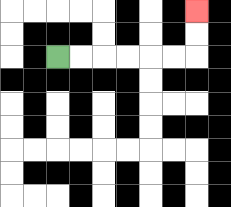{'start': '[2, 2]', 'end': '[8, 0]', 'path_directions': 'R,R,R,R,R,R,U,U', 'path_coordinates': '[[2, 2], [3, 2], [4, 2], [5, 2], [6, 2], [7, 2], [8, 2], [8, 1], [8, 0]]'}